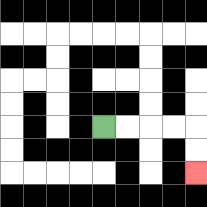{'start': '[4, 5]', 'end': '[8, 7]', 'path_directions': 'R,R,R,R,D,D', 'path_coordinates': '[[4, 5], [5, 5], [6, 5], [7, 5], [8, 5], [8, 6], [8, 7]]'}